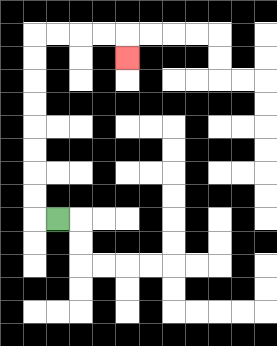{'start': '[2, 9]', 'end': '[5, 2]', 'path_directions': 'L,U,U,U,U,U,U,U,U,R,R,R,R,D', 'path_coordinates': '[[2, 9], [1, 9], [1, 8], [1, 7], [1, 6], [1, 5], [1, 4], [1, 3], [1, 2], [1, 1], [2, 1], [3, 1], [4, 1], [5, 1], [5, 2]]'}